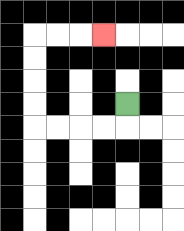{'start': '[5, 4]', 'end': '[4, 1]', 'path_directions': 'D,L,L,L,L,U,U,U,U,R,R,R', 'path_coordinates': '[[5, 4], [5, 5], [4, 5], [3, 5], [2, 5], [1, 5], [1, 4], [1, 3], [1, 2], [1, 1], [2, 1], [3, 1], [4, 1]]'}